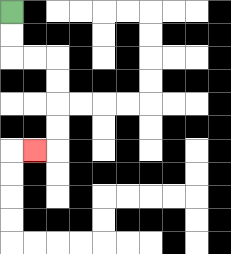{'start': '[0, 0]', 'end': '[1, 6]', 'path_directions': 'D,D,R,R,D,D,D,D,L', 'path_coordinates': '[[0, 0], [0, 1], [0, 2], [1, 2], [2, 2], [2, 3], [2, 4], [2, 5], [2, 6], [1, 6]]'}